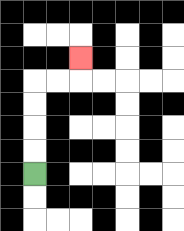{'start': '[1, 7]', 'end': '[3, 2]', 'path_directions': 'U,U,U,U,R,R,U', 'path_coordinates': '[[1, 7], [1, 6], [1, 5], [1, 4], [1, 3], [2, 3], [3, 3], [3, 2]]'}